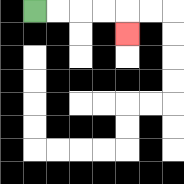{'start': '[1, 0]', 'end': '[5, 1]', 'path_directions': 'R,R,R,R,D', 'path_coordinates': '[[1, 0], [2, 0], [3, 0], [4, 0], [5, 0], [5, 1]]'}